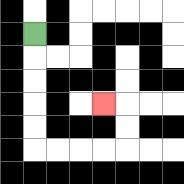{'start': '[1, 1]', 'end': '[4, 4]', 'path_directions': 'D,D,D,D,D,R,R,R,R,U,U,L', 'path_coordinates': '[[1, 1], [1, 2], [1, 3], [1, 4], [1, 5], [1, 6], [2, 6], [3, 6], [4, 6], [5, 6], [5, 5], [5, 4], [4, 4]]'}